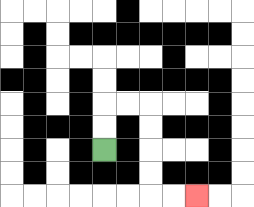{'start': '[4, 6]', 'end': '[8, 8]', 'path_directions': 'U,U,R,R,D,D,D,D,R,R', 'path_coordinates': '[[4, 6], [4, 5], [4, 4], [5, 4], [6, 4], [6, 5], [6, 6], [6, 7], [6, 8], [7, 8], [8, 8]]'}